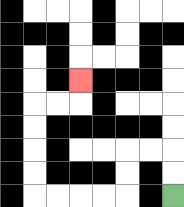{'start': '[7, 8]', 'end': '[3, 3]', 'path_directions': 'U,U,L,L,D,D,L,L,L,L,U,U,U,U,R,R,U', 'path_coordinates': '[[7, 8], [7, 7], [7, 6], [6, 6], [5, 6], [5, 7], [5, 8], [4, 8], [3, 8], [2, 8], [1, 8], [1, 7], [1, 6], [1, 5], [1, 4], [2, 4], [3, 4], [3, 3]]'}